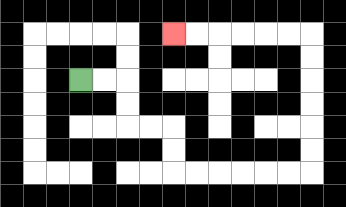{'start': '[3, 3]', 'end': '[7, 1]', 'path_directions': 'R,R,D,D,R,R,D,D,R,R,R,R,R,R,U,U,U,U,U,U,L,L,L,L,L,L', 'path_coordinates': '[[3, 3], [4, 3], [5, 3], [5, 4], [5, 5], [6, 5], [7, 5], [7, 6], [7, 7], [8, 7], [9, 7], [10, 7], [11, 7], [12, 7], [13, 7], [13, 6], [13, 5], [13, 4], [13, 3], [13, 2], [13, 1], [12, 1], [11, 1], [10, 1], [9, 1], [8, 1], [7, 1]]'}